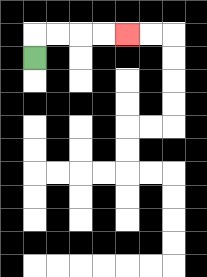{'start': '[1, 2]', 'end': '[5, 1]', 'path_directions': 'U,R,R,R,R', 'path_coordinates': '[[1, 2], [1, 1], [2, 1], [3, 1], [4, 1], [5, 1]]'}